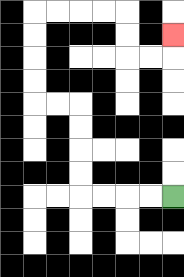{'start': '[7, 8]', 'end': '[7, 1]', 'path_directions': 'L,L,L,L,U,U,U,U,L,L,U,U,U,U,R,R,R,R,D,D,R,R,U', 'path_coordinates': '[[7, 8], [6, 8], [5, 8], [4, 8], [3, 8], [3, 7], [3, 6], [3, 5], [3, 4], [2, 4], [1, 4], [1, 3], [1, 2], [1, 1], [1, 0], [2, 0], [3, 0], [4, 0], [5, 0], [5, 1], [5, 2], [6, 2], [7, 2], [7, 1]]'}